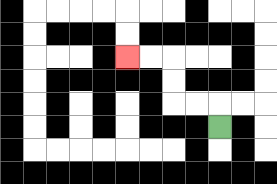{'start': '[9, 5]', 'end': '[5, 2]', 'path_directions': 'U,L,L,U,U,L,L', 'path_coordinates': '[[9, 5], [9, 4], [8, 4], [7, 4], [7, 3], [7, 2], [6, 2], [5, 2]]'}